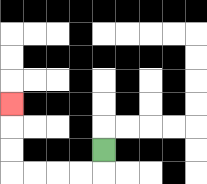{'start': '[4, 6]', 'end': '[0, 4]', 'path_directions': 'D,L,L,L,L,U,U,U', 'path_coordinates': '[[4, 6], [4, 7], [3, 7], [2, 7], [1, 7], [0, 7], [0, 6], [0, 5], [0, 4]]'}